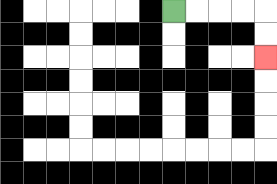{'start': '[7, 0]', 'end': '[11, 2]', 'path_directions': 'R,R,R,R,D,D', 'path_coordinates': '[[7, 0], [8, 0], [9, 0], [10, 0], [11, 0], [11, 1], [11, 2]]'}